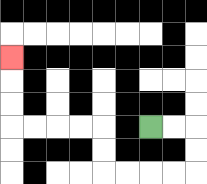{'start': '[6, 5]', 'end': '[0, 2]', 'path_directions': 'R,R,D,D,L,L,L,L,U,U,L,L,L,L,U,U,U', 'path_coordinates': '[[6, 5], [7, 5], [8, 5], [8, 6], [8, 7], [7, 7], [6, 7], [5, 7], [4, 7], [4, 6], [4, 5], [3, 5], [2, 5], [1, 5], [0, 5], [0, 4], [0, 3], [0, 2]]'}